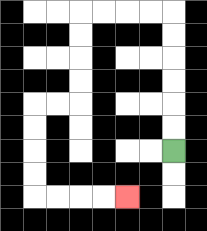{'start': '[7, 6]', 'end': '[5, 8]', 'path_directions': 'U,U,U,U,U,U,L,L,L,L,D,D,D,D,L,L,D,D,D,D,R,R,R,R', 'path_coordinates': '[[7, 6], [7, 5], [7, 4], [7, 3], [7, 2], [7, 1], [7, 0], [6, 0], [5, 0], [4, 0], [3, 0], [3, 1], [3, 2], [3, 3], [3, 4], [2, 4], [1, 4], [1, 5], [1, 6], [1, 7], [1, 8], [2, 8], [3, 8], [4, 8], [5, 8]]'}